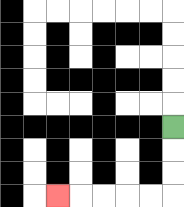{'start': '[7, 5]', 'end': '[2, 8]', 'path_directions': 'D,D,D,L,L,L,L,L', 'path_coordinates': '[[7, 5], [7, 6], [7, 7], [7, 8], [6, 8], [5, 8], [4, 8], [3, 8], [2, 8]]'}